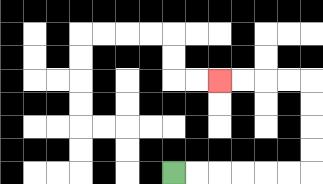{'start': '[7, 7]', 'end': '[9, 3]', 'path_directions': 'R,R,R,R,R,R,U,U,U,U,L,L,L,L', 'path_coordinates': '[[7, 7], [8, 7], [9, 7], [10, 7], [11, 7], [12, 7], [13, 7], [13, 6], [13, 5], [13, 4], [13, 3], [12, 3], [11, 3], [10, 3], [9, 3]]'}